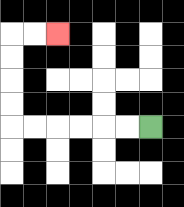{'start': '[6, 5]', 'end': '[2, 1]', 'path_directions': 'L,L,L,L,L,L,U,U,U,U,R,R', 'path_coordinates': '[[6, 5], [5, 5], [4, 5], [3, 5], [2, 5], [1, 5], [0, 5], [0, 4], [0, 3], [0, 2], [0, 1], [1, 1], [2, 1]]'}